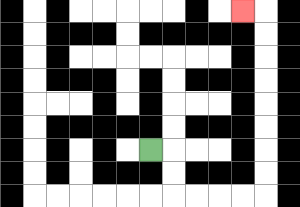{'start': '[6, 6]', 'end': '[10, 0]', 'path_directions': 'R,D,D,R,R,R,R,U,U,U,U,U,U,U,U,L', 'path_coordinates': '[[6, 6], [7, 6], [7, 7], [7, 8], [8, 8], [9, 8], [10, 8], [11, 8], [11, 7], [11, 6], [11, 5], [11, 4], [11, 3], [11, 2], [11, 1], [11, 0], [10, 0]]'}